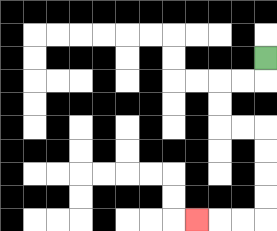{'start': '[11, 2]', 'end': '[8, 9]', 'path_directions': 'D,L,L,D,D,R,R,D,D,D,D,L,L,L', 'path_coordinates': '[[11, 2], [11, 3], [10, 3], [9, 3], [9, 4], [9, 5], [10, 5], [11, 5], [11, 6], [11, 7], [11, 8], [11, 9], [10, 9], [9, 9], [8, 9]]'}